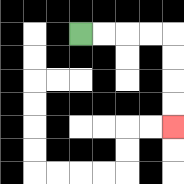{'start': '[3, 1]', 'end': '[7, 5]', 'path_directions': 'R,R,R,R,D,D,D,D', 'path_coordinates': '[[3, 1], [4, 1], [5, 1], [6, 1], [7, 1], [7, 2], [7, 3], [7, 4], [7, 5]]'}